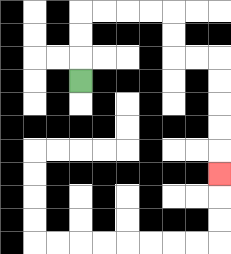{'start': '[3, 3]', 'end': '[9, 7]', 'path_directions': 'U,U,U,R,R,R,R,D,D,R,R,D,D,D,D,D', 'path_coordinates': '[[3, 3], [3, 2], [3, 1], [3, 0], [4, 0], [5, 0], [6, 0], [7, 0], [7, 1], [7, 2], [8, 2], [9, 2], [9, 3], [9, 4], [9, 5], [9, 6], [9, 7]]'}